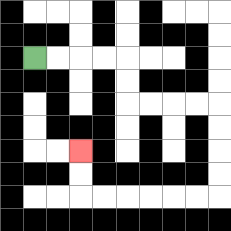{'start': '[1, 2]', 'end': '[3, 6]', 'path_directions': 'R,R,R,R,D,D,R,R,R,R,D,D,D,D,L,L,L,L,L,L,U,U', 'path_coordinates': '[[1, 2], [2, 2], [3, 2], [4, 2], [5, 2], [5, 3], [5, 4], [6, 4], [7, 4], [8, 4], [9, 4], [9, 5], [9, 6], [9, 7], [9, 8], [8, 8], [7, 8], [6, 8], [5, 8], [4, 8], [3, 8], [3, 7], [3, 6]]'}